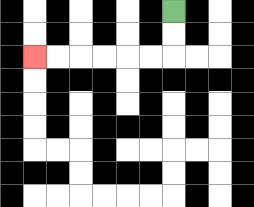{'start': '[7, 0]', 'end': '[1, 2]', 'path_directions': 'D,D,L,L,L,L,L,L', 'path_coordinates': '[[7, 0], [7, 1], [7, 2], [6, 2], [5, 2], [4, 2], [3, 2], [2, 2], [1, 2]]'}